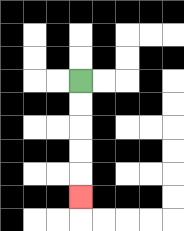{'start': '[3, 3]', 'end': '[3, 8]', 'path_directions': 'D,D,D,D,D', 'path_coordinates': '[[3, 3], [3, 4], [3, 5], [3, 6], [3, 7], [3, 8]]'}